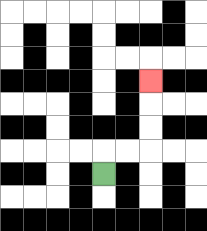{'start': '[4, 7]', 'end': '[6, 3]', 'path_directions': 'U,R,R,U,U,U', 'path_coordinates': '[[4, 7], [4, 6], [5, 6], [6, 6], [6, 5], [6, 4], [6, 3]]'}